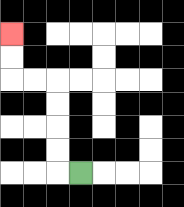{'start': '[3, 7]', 'end': '[0, 1]', 'path_directions': 'L,U,U,U,U,L,L,U,U', 'path_coordinates': '[[3, 7], [2, 7], [2, 6], [2, 5], [2, 4], [2, 3], [1, 3], [0, 3], [0, 2], [0, 1]]'}